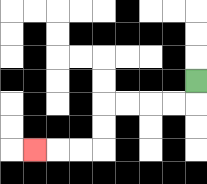{'start': '[8, 3]', 'end': '[1, 6]', 'path_directions': 'D,L,L,L,L,D,D,L,L,L', 'path_coordinates': '[[8, 3], [8, 4], [7, 4], [6, 4], [5, 4], [4, 4], [4, 5], [4, 6], [3, 6], [2, 6], [1, 6]]'}